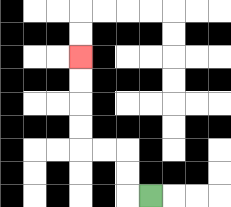{'start': '[6, 8]', 'end': '[3, 2]', 'path_directions': 'L,U,U,L,L,U,U,U,U', 'path_coordinates': '[[6, 8], [5, 8], [5, 7], [5, 6], [4, 6], [3, 6], [3, 5], [3, 4], [3, 3], [3, 2]]'}